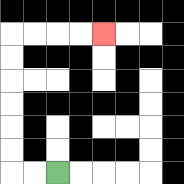{'start': '[2, 7]', 'end': '[4, 1]', 'path_directions': 'L,L,U,U,U,U,U,U,R,R,R,R', 'path_coordinates': '[[2, 7], [1, 7], [0, 7], [0, 6], [0, 5], [0, 4], [0, 3], [0, 2], [0, 1], [1, 1], [2, 1], [3, 1], [4, 1]]'}